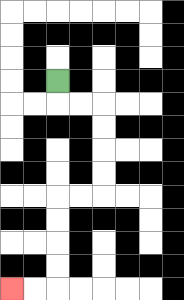{'start': '[2, 3]', 'end': '[0, 12]', 'path_directions': 'D,R,R,D,D,D,D,L,L,D,D,D,D,L,L', 'path_coordinates': '[[2, 3], [2, 4], [3, 4], [4, 4], [4, 5], [4, 6], [4, 7], [4, 8], [3, 8], [2, 8], [2, 9], [2, 10], [2, 11], [2, 12], [1, 12], [0, 12]]'}